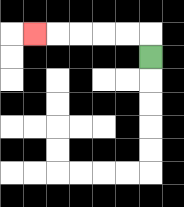{'start': '[6, 2]', 'end': '[1, 1]', 'path_directions': 'U,L,L,L,L,L', 'path_coordinates': '[[6, 2], [6, 1], [5, 1], [4, 1], [3, 1], [2, 1], [1, 1]]'}